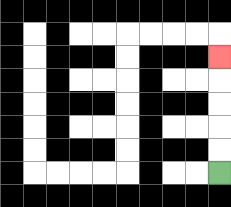{'start': '[9, 7]', 'end': '[9, 2]', 'path_directions': 'U,U,U,U,U', 'path_coordinates': '[[9, 7], [9, 6], [9, 5], [9, 4], [9, 3], [9, 2]]'}